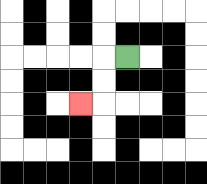{'start': '[5, 2]', 'end': '[3, 4]', 'path_directions': 'L,D,D,L', 'path_coordinates': '[[5, 2], [4, 2], [4, 3], [4, 4], [3, 4]]'}